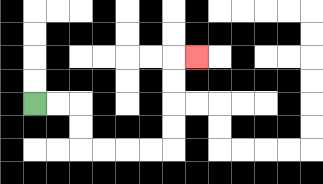{'start': '[1, 4]', 'end': '[8, 2]', 'path_directions': 'R,R,D,D,R,R,R,R,U,U,U,U,R', 'path_coordinates': '[[1, 4], [2, 4], [3, 4], [3, 5], [3, 6], [4, 6], [5, 6], [6, 6], [7, 6], [7, 5], [7, 4], [7, 3], [7, 2], [8, 2]]'}